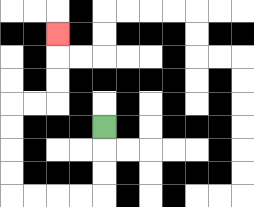{'start': '[4, 5]', 'end': '[2, 1]', 'path_directions': 'D,D,D,L,L,L,L,U,U,U,U,R,R,U,U,U', 'path_coordinates': '[[4, 5], [4, 6], [4, 7], [4, 8], [3, 8], [2, 8], [1, 8], [0, 8], [0, 7], [0, 6], [0, 5], [0, 4], [1, 4], [2, 4], [2, 3], [2, 2], [2, 1]]'}